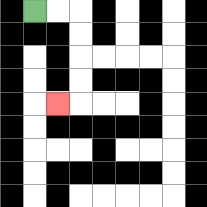{'start': '[1, 0]', 'end': '[2, 4]', 'path_directions': 'R,R,D,D,D,D,L', 'path_coordinates': '[[1, 0], [2, 0], [3, 0], [3, 1], [3, 2], [3, 3], [3, 4], [2, 4]]'}